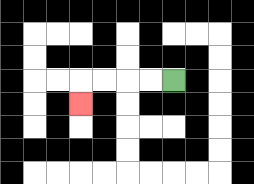{'start': '[7, 3]', 'end': '[3, 4]', 'path_directions': 'L,L,L,L,D', 'path_coordinates': '[[7, 3], [6, 3], [5, 3], [4, 3], [3, 3], [3, 4]]'}